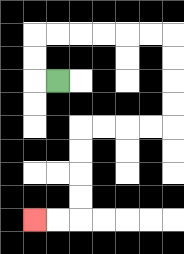{'start': '[2, 3]', 'end': '[1, 9]', 'path_directions': 'L,U,U,R,R,R,R,R,R,D,D,D,D,L,L,L,L,D,D,D,D,L,L', 'path_coordinates': '[[2, 3], [1, 3], [1, 2], [1, 1], [2, 1], [3, 1], [4, 1], [5, 1], [6, 1], [7, 1], [7, 2], [7, 3], [7, 4], [7, 5], [6, 5], [5, 5], [4, 5], [3, 5], [3, 6], [3, 7], [3, 8], [3, 9], [2, 9], [1, 9]]'}